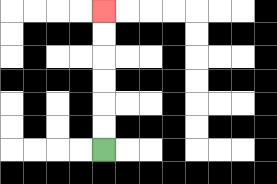{'start': '[4, 6]', 'end': '[4, 0]', 'path_directions': 'U,U,U,U,U,U', 'path_coordinates': '[[4, 6], [4, 5], [4, 4], [4, 3], [4, 2], [4, 1], [4, 0]]'}